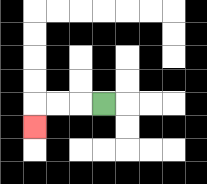{'start': '[4, 4]', 'end': '[1, 5]', 'path_directions': 'L,L,L,D', 'path_coordinates': '[[4, 4], [3, 4], [2, 4], [1, 4], [1, 5]]'}